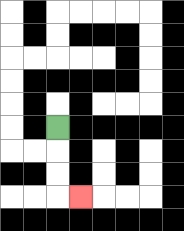{'start': '[2, 5]', 'end': '[3, 8]', 'path_directions': 'D,D,D,R', 'path_coordinates': '[[2, 5], [2, 6], [2, 7], [2, 8], [3, 8]]'}